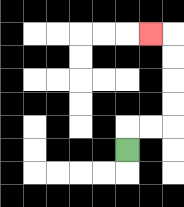{'start': '[5, 6]', 'end': '[6, 1]', 'path_directions': 'U,R,R,U,U,U,U,L', 'path_coordinates': '[[5, 6], [5, 5], [6, 5], [7, 5], [7, 4], [7, 3], [7, 2], [7, 1], [6, 1]]'}